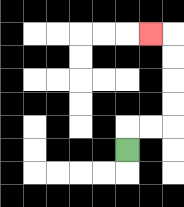{'start': '[5, 6]', 'end': '[6, 1]', 'path_directions': 'U,R,R,U,U,U,U,L', 'path_coordinates': '[[5, 6], [5, 5], [6, 5], [7, 5], [7, 4], [7, 3], [7, 2], [7, 1], [6, 1]]'}